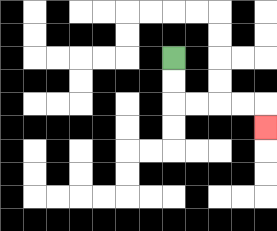{'start': '[7, 2]', 'end': '[11, 5]', 'path_directions': 'D,D,R,R,R,R,D', 'path_coordinates': '[[7, 2], [7, 3], [7, 4], [8, 4], [9, 4], [10, 4], [11, 4], [11, 5]]'}